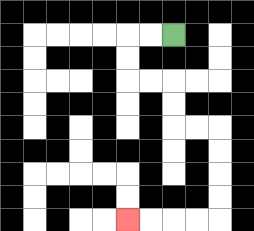{'start': '[7, 1]', 'end': '[5, 9]', 'path_directions': 'L,L,D,D,R,R,D,D,R,R,D,D,D,D,L,L,L,L', 'path_coordinates': '[[7, 1], [6, 1], [5, 1], [5, 2], [5, 3], [6, 3], [7, 3], [7, 4], [7, 5], [8, 5], [9, 5], [9, 6], [9, 7], [9, 8], [9, 9], [8, 9], [7, 9], [6, 9], [5, 9]]'}